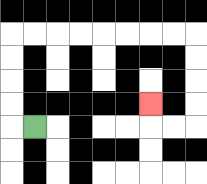{'start': '[1, 5]', 'end': '[6, 4]', 'path_directions': 'L,U,U,U,U,R,R,R,R,R,R,R,R,D,D,D,D,L,L,U', 'path_coordinates': '[[1, 5], [0, 5], [0, 4], [0, 3], [0, 2], [0, 1], [1, 1], [2, 1], [3, 1], [4, 1], [5, 1], [6, 1], [7, 1], [8, 1], [8, 2], [8, 3], [8, 4], [8, 5], [7, 5], [6, 5], [6, 4]]'}